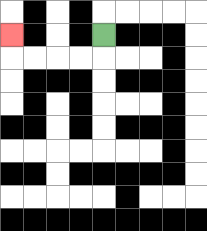{'start': '[4, 1]', 'end': '[0, 1]', 'path_directions': 'D,L,L,L,L,U', 'path_coordinates': '[[4, 1], [4, 2], [3, 2], [2, 2], [1, 2], [0, 2], [0, 1]]'}